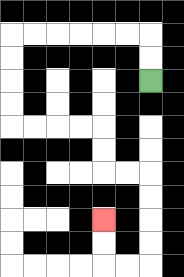{'start': '[6, 3]', 'end': '[4, 9]', 'path_directions': 'U,U,L,L,L,L,L,L,D,D,D,D,R,R,R,R,D,D,R,R,D,D,D,D,L,L,U,U', 'path_coordinates': '[[6, 3], [6, 2], [6, 1], [5, 1], [4, 1], [3, 1], [2, 1], [1, 1], [0, 1], [0, 2], [0, 3], [0, 4], [0, 5], [1, 5], [2, 5], [3, 5], [4, 5], [4, 6], [4, 7], [5, 7], [6, 7], [6, 8], [6, 9], [6, 10], [6, 11], [5, 11], [4, 11], [4, 10], [4, 9]]'}